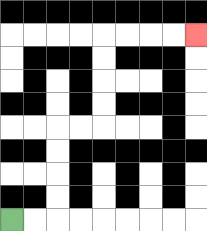{'start': '[0, 9]', 'end': '[8, 1]', 'path_directions': 'R,R,U,U,U,U,R,R,U,U,U,U,R,R,R,R', 'path_coordinates': '[[0, 9], [1, 9], [2, 9], [2, 8], [2, 7], [2, 6], [2, 5], [3, 5], [4, 5], [4, 4], [4, 3], [4, 2], [4, 1], [5, 1], [6, 1], [7, 1], [8, 1]]'}